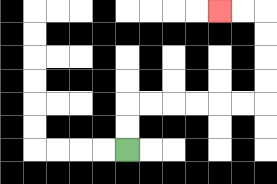{'start': '[5, 6]', 'end': '[9, 0]', 'path_directions': 'U,U,R,R,R,R,R,R,U,U,U,U,L,L', 'path_coordinates': '[[5, 6], [5, 5], [5, 4], [6, 4], [7, 4], [8, 4], [9, 4], [10, 4], [11, 4], [11, 3], [11, 2], [11, 1], [11, 0], [10, 0], [9, 0]]'}